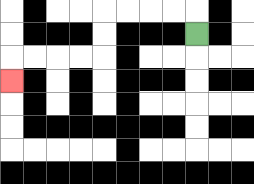{'start': '[8, 1]', 'end': '[0, 3]', 'path_directions': 'U,L,L,L,L,D,D,L,L,L,L,D', 'path_coordinates': '[[8, 1], [8, 0], [7, 0], [6, 0], [5, 0], [4, 0], [4, 1], [4, 2], [3, 2], [2, 2], [1, 2], [0, 2], [0, 3]]'}